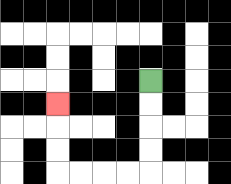{'start': '[6, 3]', 'end': '[2, 4]', 'path_directions': 'D,D,D,D,L,L,L,L,U,U,U', 'path_coordinates': '[[6, 3], [6, 4], [6, 5], [6, 6], [6, 7], [5, 7], [4, 7], [3, 7], [2, 7], [2, 6], [2, 5], [2, 4]]'}